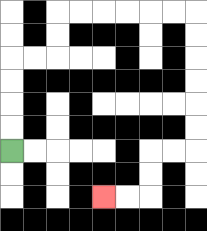{'start': '[0, 6]', 'end': '[4, 8]', 'path_directions': 'U,U,U,U,R,R,U,U,R,R,R,R,R,R,D,D,D,D,D,D,L,L,D,D,L,L', 'path_coordinates': '[[0, 6], [0, 5], [0, 4], [0, 3], [0, 2], [1, 2], [2, 2], [2, 1], [2, 0], [3, 0], [4, 0], [5, 0], [6, 0], [7, 0], [8, 0], [8, 1], [8, 2], [8, 3], [8, 4], [8, 5], [8, 6], [7, 6], [6, 6], [6, 7], [6, 8], [5, 8], [4, 8]]'}